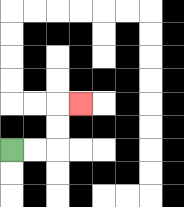{'start': '[0, 6]', 'end': '[3, 4]', 'path_directions': 'R,R,U,U,R', 'path_coordinates': '[[0, 6], [1, 6], [2, 6], [2, 5], [2, 4], [3, 4]]'}